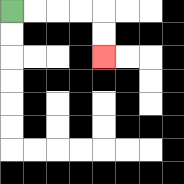{'start': '[0, 0]', 'end': '[4, 2]', 'path_directions': 'R,R,R,R,D,D', 'path_coordinates': '[[0, 0], [1, 0], [2, 0], [3, 0], [4, 0], [4, 1], [4, 2]]'}